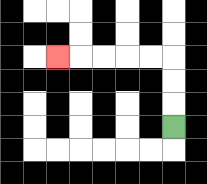{'start': '[7, 5]', 'end': '[2, 2]', 'path_directions': 'U,U,U,L,L,L,L,L', 'path_coordinates': '[[7, 5], [7, 4], [7, 3], [7, 2], [6, 2], [5, 2], [4, 2], [3, 2], [2, 2]]'}